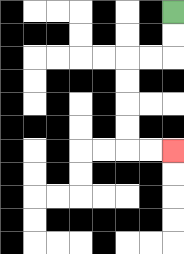{'start': '[7, 0]', 'end': '[7, 6]', 'path_directions': 'D,D,L,L,D,D,D,D,R,R', 'path_coordinates': '[[7, 0], [7, 1], [7, 2], [6, 2], [5, 2], [5, 3], [5, 4], [5, 5], [5, 6], [6, 6], [7, 6]]'}